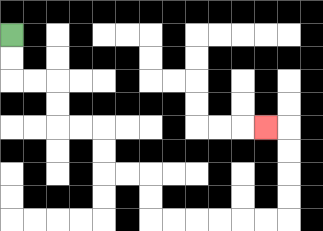{'start': '[0, 1]', 'end': '[11, 5]', 'path_directions': 'D,D,R,R,D,D,R,R,D,D,R,R,D,D,R,R,R,R,R,R,U,U,U,U,L', 'path_coordinates': '[[0, 1], [0, 2], [0, 3], [1, 3], [2, 3], [2, 4], [2, 5], [3, 5], [4, 5], [4, 6], [4, 7], [5, 7], [6, 7], [6, 8], [6, 9], [7, 9], [8, 9], [9, 9], [10, 9], [11, 9], [12, 9], [12, 8], [12, 7], [12, 6], [12, 5], [11, 5]]'}